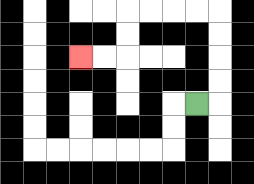{'start': '[8, 4]', 'end': '[3, 2]', 'path_directions': 'R,U,U,U,U,L,L,L,L,D,D,L,L', 'path_coordinates': '[[8, 4], [9, 4], [9, 3], [9, 2], [9, 1], [9, 0], [8, 0], [7, 0], [6, 0], [5, 0], [5, 1], [5, 2], [4, 2], [3, 2]]'}